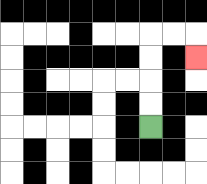{'start': '[6, 5]', 'end': '[8, 2]', 'path_directions': 'U,U,U,U,R,R,D', 'path_coordinates': '[[6, 5], [6, 4], [6, 3], [6, 2], [6, 1], [7, 1], [8, 1], [8, 2]]'}